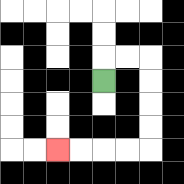{'start': '[4, 3]', 'end': '[2, 6]', 'path_directions': 'U,R,R,D,D,D,D,L,L,L,L', 'path_coordinates': '[[4, 3], [4, 2], [5, 2], [6, 2], [6, 3], [6, 4], [6, 5], [6, 6], [5, 6], [4, 6], [3, 6], [2, 6]]'}